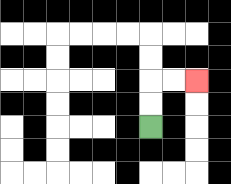{'start': '[6, 5]', 'end': '[8, 3]', 'path_directions': 'U,U,R,R', 'path_coordinates': '[[6, 5], [6, 4], [6, 3], [7, 3], [8, 3]]'}